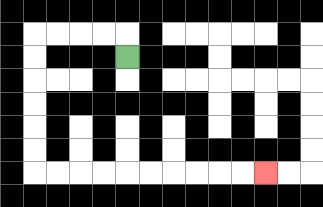{'start': '[5, 2]', 'end': '[11, 7]', 'path_directions': 'U,L,L,L,L,D,D,D,D,D,D,R,R,R,R,R,R,R,R,R,R', 'path_coordinates': '[[5, 2], [5, 1], [4, 1], [3, 1], [2, 1], [1, 1], [1, 2], [1, 3], [1, 4], [1, 5], [1, 6], [1, 7], [2, 7], [3, 7], [4, 7], [5, 7], [6, 7], [7, 7], [8, 7], [9, 7], [10, 7], [11, 7]]'}